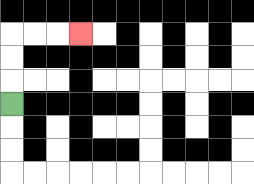{'start': '[0, 4]', 'end': '[3, 1]', 'path_directions': 'U,U,U,R,R,R', 'path_coordinates': '[[0, 4], [0, 3], [0, 2], [0, 1], [1, 1], [2, 1], [3, 1]]'}